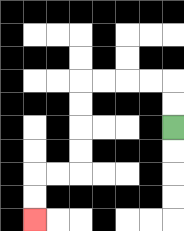{'start': '[7, 5]', 'end': '[1, 9]', 'path_directions': 'U,U,L,L,L,L,D,D,D,D,L,L,D,D', 'path_coordinates': '[[7, 5], [7, 4], [7, 3], [6, 3], [5, 3], [4, 3], [3, 3], [3, 4], [3, 5], [3, 6], [3, 7], [2, 7], [1, 7], [1, 8], [1, 9]]'}